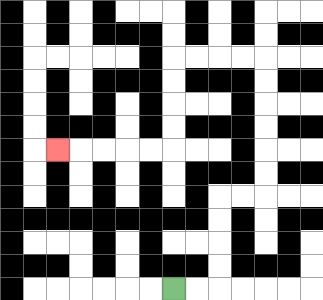{'start': '[7, 12]', 'end': '[2, 6]', 'path_directions': 'R,R,U,U,U,U,R,R,U,U,U,U,U,U,L,L,L,L,D,D,D,D,L,L,L,L,L', 'path_coordinates': '[[7, 12], [8, 12], [9, 12], [9, 11], [9, 10], [9, 9], [9, 8], [10, 8], [11, 8], [11, 7], [11, 6], [11, 5], [11, 4], [11, 3], [11, 2], [10, 2], [9, 2], [8, 2], [7, 2], [7, 3], [7, 4], [7, 5], [7, 6], [6, 6], [5, 6], [4, 6], [3, 6], [2, 6]]'}